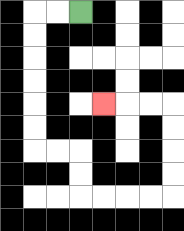{'start': '[3, 0]', 'end': '[4, 4]', 'path_directions': 'L,L,D,D,D,D,D,D,R,R,D,D,R,R,R,R,U,U,U,U,L,L,L', 'path_coordinates': '[[3, 0], [2, 0], [1, 0], [1, 1], [1, 2], [1, 3], [1, 4], [1, 5], [1, 6], [2, 6], [3, 6], [3, 7], [3, 8], [4, 8], [5, 8], [6, 8], [7, 8], [7, 7], [7, 6], [7, 5], [7, 4], [6, 4], [5, 4], [4, 4]]'}